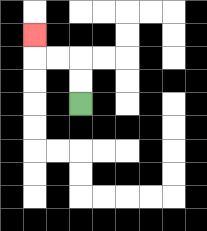{'start': '[3, 4]', 'end': '[1, 1]', 'path_directions': 'U,U,L,L,U', 'path_coordinates': '[[3, 4], [3, 3], [3, 2], [2, 2], [1, 2], [1, 1]]'}